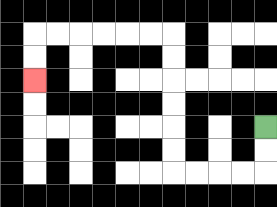{'start': '[11, 5]', 'end': '[1, 3]', 'path_directions': 'D,D,L,L,L,L,U,U,U,U,U,U,L,L,L,L,L,L,D,D', 'path_coordinates': '[[11, 5], [11, 6], [11, 7], [10, 7], [9, 7], [8, 7], [7, 7], [7, 6], [7, 5], [7, 4], [7, 3], [7, 2], [7, 1], [6, 1], [5, 1], [4, 1], [3, 1], [2, 1], [1, 1], [1, 2], [1, 3]]'}